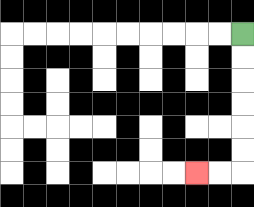{'start': '[10, 1]', 'end': '[8, 7]', 'path_directions': 'D,D,D,D,D,D,L,L', 'path_coordinates': '[[10, 1], [10, 2], [10, 3], [10, 4], [10, 5], [10, 6], [10, 7], [9, 7], [8, 7]]'}